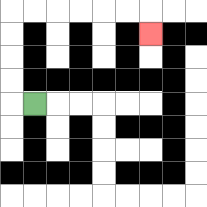{'start': '[1, 4]', 'end': '[6, 1]', 'path_directions': 'L,U,U,U,U,R,R,R,R,R,R,D', 'path_coordinates': '[[1, 4], [0, 4], [0, 3], [0, 2], [0, 1], [0, 0], [1, 0], [2, 0], [3, 0], [4, 0], [5, 0], [6, 0], [6, 1]]'}